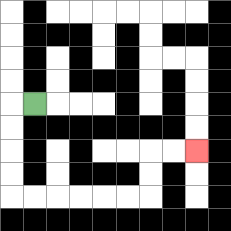{'start': '[1, 4]', 'end': '[8, 6]', 'path_directions': 'L,D,D,D,D,R,R,R,R,R,R,U,U,R,R', 'path_coordinates': '[[1, 4], [0, 4], [0, 5], [0, 6], [0, 7], [0, 8], [1, 8], [2, 8], [3, 8], [4, 8], [5, 8], [6, 8], [6, 7], [6, 6], [7, 6], [8, 6]]'}